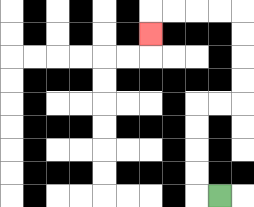{'start': '[9, 8]', 'end': '[6, 1]', 'path_directions': 'L,U,U,U,U,R,R,U,U,U,U,L,L,L,L,D', 'path_coordinates': '[[9, 8], [8, 8], [8, 7], [8, 6], [8, 5], [8, 4], [9, 4], [10, 4], [10, 3], [10, 2], [10, 1], [10, 0], [9, 0], [8, 0], [7, 0], [6, 0], [6, 1]]'}